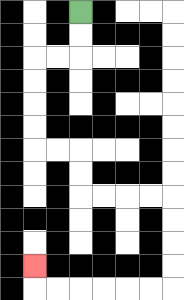{'start': '[3, 0]', 'end': '[1, 11]', 'path_directions': 'D,D,L,L,D,D,D,D,R,R,D,D,R,R,R,R,D,D,D,D,L,L,L,L,L,L,U', 'path_coordinates': '[[3, 0], [3, 1], [3, 2], [2, 2], [1, 2], [1, 3], [1, 4], [1, 5], [1, 6], [2, 6], [3, 6], [3, 7], [3, 8], [4, 8], [5, 8], [6, 8], [7, 8], [7, 9], [7, 10], [7, 11], [7, 12], [6, 12], [5, 12], [4, 12], [3, 12], [2, 12], [1, 12], [1, 11]]'}